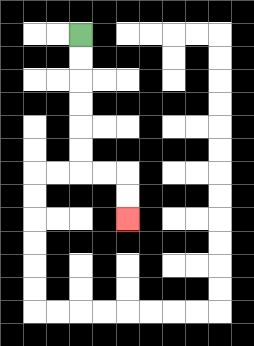{'start': '[3, 1]', 'end': '[5, 9]', 'path_directions': 'D,D,D,D,D,D,R,R,D,D', 'path_coordinates': '[[3, 1], [3, 2], [3, 3], [3, 4], [3, 5], [3, 6], [3, 7], [4, 7], [5, 7], [5, 8], [5, 9]]'}